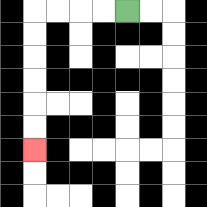{'start': '[5, 0]', 'end': '[1, 6]', 'path_directions': 'L,L,L,L,D,D,D,D,D,D', 'path_coordinates': '[[5, 0], [4, 0], [3, 0], [2, 0], [1, 0], [1, 1], [1, 2], [1, 3], [1, 4], [1, 5], [1, 6]]'}